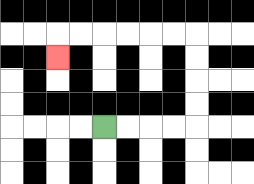{'start': '[4, 5]', 'end': '[2, 2]', 'path_directions': 'R,R,R,R,U,U,U,U,L,L,L,L,L,L,D', 'path_coordinates': '[[4, 5], [5, 5], [6, 5], [7, 5], [8, 5], [8, 4], [8, 3], [8, 2], [8, 1], [7, 1], [6, 1], [5, 1], [4, 1], [3, 1], [2, 1], [2, 2]]'}